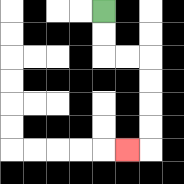{'start': '[4, 0]', 'end': '[5, 6]', 'path_directions': 'D,D,R,R,D,D,D,D,L', 'path_coordinates': '[[4, 0], [4, 1], [4, 2], [5, 2], [6, 2], [6, 3], [6, 4], [6, 5], [6, 6], [5, 6]]'}